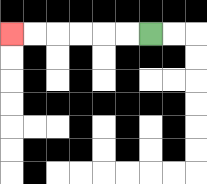{'start': '[6, 1]', 'end': '[0, 1]', 'path_directions': 'L,L,L,L,L,L', 'path_coordinates': '[[6, 1], [5, 1], [4, 1], [3, 1], [2, 1], [1, 1], [0, 1]]'}